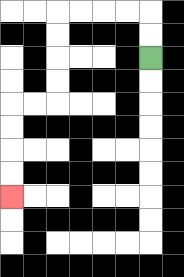{'start': '[6, 2]', 'end': '[0, 8]', 'path_directions': 'U,U,L,L,L,L,D,D,D,D,L,L,D,D,D,D', 'path_coordinates': '[[6, 2], [6, 1], [6, 0], [5, 0], [4, 0], [3, 0], [2, 0], [2, 1], [2, 2], [2, 3], [2, 4], [1, 4], [0, 4], [0, 5], [0, 6], [0, 7], [0, 8]]'}